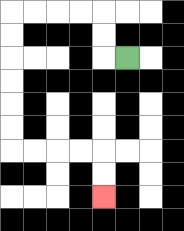{'start': '[5, 2]', 'end': '[4, 8]', 'path_directions': 'L,U,U,L,L,L,L,D,D,D,D,D,D,R,R,R,R,D,D', 'path_coordinates': '[[5, 2], [4, 2], [4, 1], [4, 0], [3, 0], [2, 0], [1, 0], [0, 0], [0, 1], [0, 2], [0, 3], [0, 4], [0, 5], [0, 6], [1, 6], [2, 6], [3, 6], [4, 6], [4, 7], [4, 8]]'}